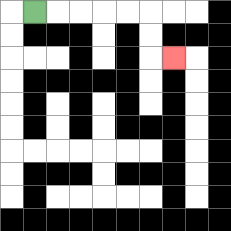{'start': '[1, 0]', 'end': '[7, 2]', 'path_directions': 'R,R,R,R,R,D,D,R', 'path_coordinates': '[[1, 0], [2, 0], [3, 0], [4, 0], [5, 0], [6, 0], [6, 1], [6, 2], [7, 2]]'}